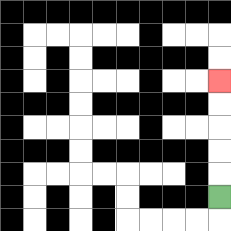{'start': '[9, 8]', 'end': '[9, 3]', 'path_directions': 'U,U,U,U,U', 'path_coordinates': '[[9, 8], [9, 7], [9, 6], [9, 5], [9, 4], [9, 3]]'}